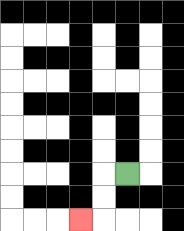{'start': '[5, 7]', 'end': '[3, 9]', 'path_directions': 'L,D,D,L', 'path_coordinates': '[[5, 7], [4, 7], [4, 8], [4, 9], [3, 9]]'}